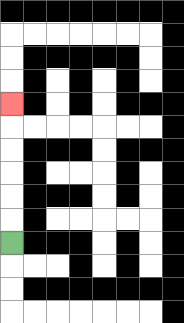{'start': '[0, 10]', 'end': '[0, 4]', 'path_directions': 'U,U,U,U,U,U', 'path_coordinates': '[[0, 10], [0, 9], [0, 8], [0, 7], [0, 6], [0, 5], [0, 4]]'}